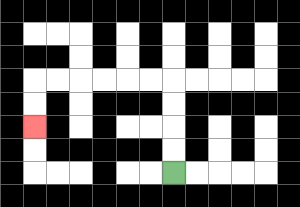{'start': '[7, 7]', 'end': '[1, 5]', 'path_directions': 'U,U,U,U,L,L,L,L,L,L,D,D', 'path_coordinates': '[[7, 7], [7, 6], [7, 5], [7, 4], [7, 3], [6, 3], [5, 3], [4, 3], [3, 3], [2, 3], [1, 3], [1, 4], [1, 5]]'}